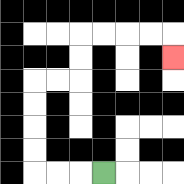{'start': '[4, 7]', 'end': '[7, 2]', 'path_directions': 'L,L,L,U,U,U,U,R,R,U,U,R,R,R,R,D', 'path_coordinates': '[[4, 7], [3, 7], [2, 7], [1, 7], [1, 6], [1, 5], [1, 4], [1, 3], [2, 3], [3, 3], [3, 2], [3, 1], [4, 1], [5, 1], [6, 1], [7, 1], [7, 2]]'}